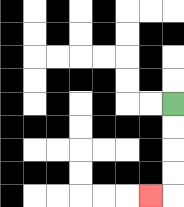{'start': '[7, 4]', 'end': '[6, 8]', 'path_directions': 'D,D,D,D,L', 'path_coordinates': '[[7, 4], [7, 5], [7, 6], [7, 7], [7, 8], [6, 8]]'}